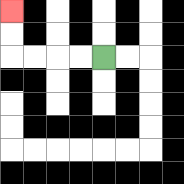{'start': '[4, 2]', 'end': '[0, 0]', 'path_directions': 'L,L,L,L,U,U', 'path_coordinates': '[[4, 2], [3, 2], [2, 2], [1, 2], [0, 2], [0, 1], [0, 0]]'}